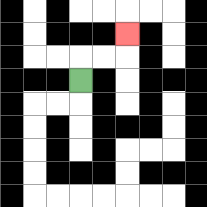{'start': '[3, 3]', 'end': '[5, 1]', 'path_directions': 'U,R,R,U', 'path_coordinates': '[[3, 3], [3, 2], [4, 2], [5, 2], [5, 1]]'}